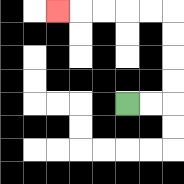{'start': '[5, 4]', 'end': '[2, 0]', 'path_directions': 'R,R,U,U,U,U,L,L,L,L,L', 'path_coordinates': '[[5, 4], [6, 4], [7, 4], [7, 3], [7, 2], [7, 1], [7, 0], [6, 0], [5, 0], [4, 0], [3, 0], [2, 0]]'}